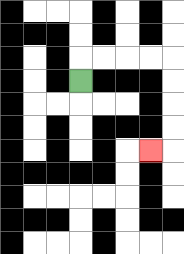{'start': '[3, 3]', 'end': '[6, 6]', 'path_directions': 'U,R,R,R,R,D,D,D,D,L', 'path_coordinates': '[[3, 3], [3, 2], [4, 2], [5, 2], [6, 2], [7, 2], [7, 3], [7, 4], [7, 5], [7, 6], [6, 6]]'}